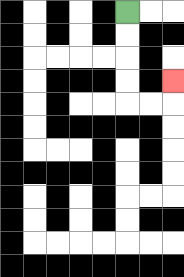{'start': '[5, 0]', 'end': '[7, 3]', 'path_directions': 'D,D,D,D,R,R,U', 'path_coordinates': '[[5, 0], [5, 1], [5, 2], [5, 3], [5, 4], [6, 4], [7, 4], [7, 3]]'}